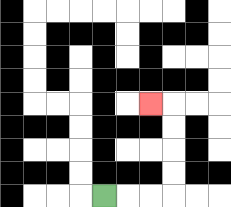{'start': '[4, 8]', 'end': '[6, 4]', 'path_directions': 'R,R,R,U,U,U,U,L', 'path_coordinates': '[[4, 8], [5, 8], [6, 8], [7, 8], [7, 7], [7, 6], [7, 5], [7, 4], [6, 4]]'}